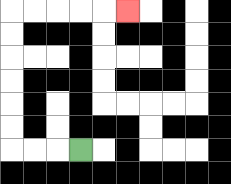{'start': '[3, 6]', 'end': '[5, 0]', 'path_directions': 'L,L,L,U,U,U,U,U,U,R,R,R,R,R', 'path_coordinates': '[[3, 6], [2, 6], [1, 6], [0, 6], [0, 5], [0, 4], [0, 3], [0, 2], [0, 1], [0, 0], [1, 0], [2, 0], [3, 0], [4, 0], [5, 0]]'}